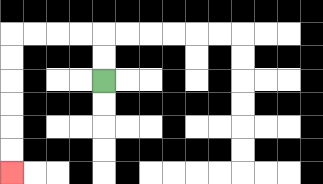{'start': '[4, 3]', 'end': '[0, 7]', 'path_directions': 'U,U,L,L,L,L,D,D,D,D,D,D', 'path_coordinates': '[[4, 3], [4, 2], [4, 1], [3, 1], [2, 1], [1, 1], [0, 1], [0, 2], [0, 3], [0, 4], [0, 5], [0, 6], [0, 7]]'}